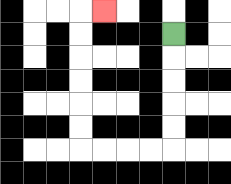{'start': '[7, 1]', 'end': '[4, 0]', 'path_directions': 'D,D,D,D,D,L,L,L,L,U,U,U,U,U,U,R', 'path_coordinates': '[[7, 1], [7, 2], [7, 3], [7, 4], [7, 5], [7, 6], [6, 6], [5, 6], [4, 6], [3, 6], [3, 5], [3, 4], [3, 3], [3, 2], [3, 1], [3, 0], [4, 0]]'}